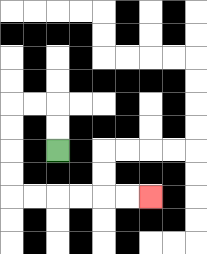{'start': '[2, 6]', 'end': '[6, 8]', 'path_directions': 'U,U,L,L,D,D,D,D,R,R,R,R,R,R', 'path_coordinates': '[[2, 6], [2, 5], [2, 4], [1, 4], [0, 4], [0, 5], [0, 6], [0, 7], [0, 8], [1, 8], [2, 8], [3, 8], [4, 8], [5, 8], [6, 8]]'}